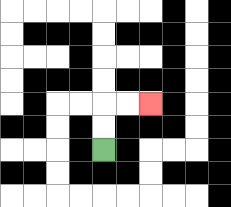{'start': '[4, 6]', 'end': '[6, 4]', 'path_directions': 'U,U,R,R', 'path_coordinates': '[[4, 6], [4, 5], [4, 4], [5, 4], [6, 4]]'}